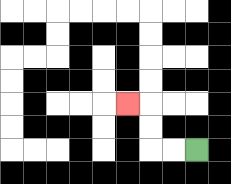{'start': '[8, 6]', 'end': '[5, 4]', 'path_directions': 'L,L,U,U,L', 'path_coordinates': '[[8, 6], [7, 6], [6, 6], [6, 5], [6, 4], [5, 4]]'}